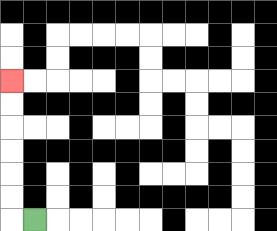{'start': '[1, 9]', 'end': '[0, 3]', 'path_directions': 'L,U,U,U,U,U,U', 'path_coordinates': '[[1, 9], [0, 9], [0, 8], [0, 7], [0, 6], [0, 5], [0, 4], [0, 3]]'}